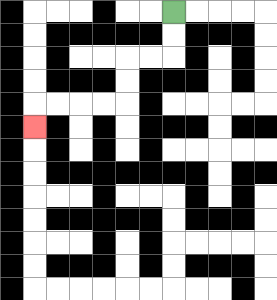{'start': '[7, 0]', 'end': '[1, 5]', 'path_directions': 'D,D,L,L,D,D,L,L,L,L,D', 'path_coordinates': '[[7, 0], [7, 1], [7, 2], [6, 2], [5, 2], [5, 3], [5, 4], [4, 4], [3, 4], [2, 4], [1, 4], [1, 5]]'}